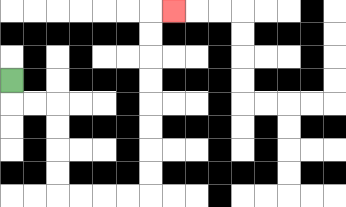{'start': '[0, 3]', 'end': '[7, 0]', 'path_directions': 'D,R,R,D,D,D,D,R,R,R,R,U,U,U,U,U,U,U,U,R', 'path_coordinates': '[[0, 3], [0, 4], [1, 4], [2, 4], [2, 5], [2, 6], [2, 7], [2, 8], [3, 8], [4, 8], [5, 8], [6, 8], [6, 7], [6, 6], [6, 5], [6, 4], [6, 3], [6, 2], [6, 1], [6, 0], [7, 0]]'}